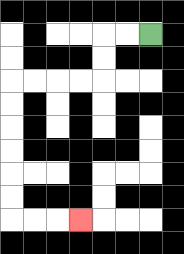{'start': '[6, 1]', 'end': '[3, 9]', 'path_directions': 'L,L,D,D,L,L,L,L,D,D,D,D,D,D,R,R,R', 'path_coordinates': '[[6, 1], [5, 1], [4, 1], [4, 2], [4, 3], [3, 3], [2, 3], [1, 3], [0, 3], [0, 4], [0, 5], [0, 6], [0, 7], [0, 8], [0, 9], [1, 9], [2, 9], [3, 9]]'}